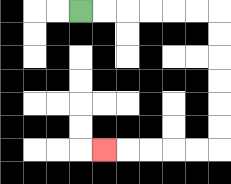{'start': '[3, 0]', 'end': '[4, 6]', 'path_directions': 'R,R,R,R,R,R,D,D,D,D,D,D,L,L,L,L,L', 'path_coordinates': '[[3, 0], [4, 0], [5, 0], [6, 0], [7, 0], [8, 0], [9, 0], [9, 1], [9, 2], [9, 3], [9, 4], [9, 5], [9, 6], [8, 6], [7, 6], [6, 6], [5, 6], [4, 6]]'}